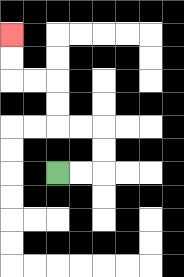{'start': '[2, 7]', 'end': '[0, 1]', 'path_directions': 'R,R,U,U,L,L,U,U,L,L,U,U', 'path_coordinates': '[[2, 7], [3, 7], [4, 7], [4, 6], [4, 5], [3, 5], [2, 5], [2, 4], [2, 3], [1, 3], [0, 3], [0, 2], [0, 1]]'}